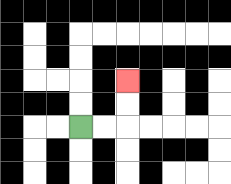{'start': '[3, 5]', 'end': '[5, 3]', 'path_directions': 'R,R,U,U', 'path_coordinates': '[[3, 5], [4, 5], [5, 5], [5, 4], [5, 3]]'}